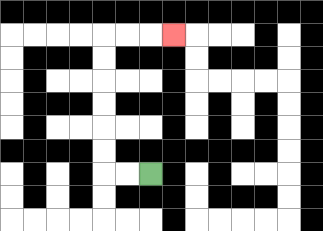{'start': '[6, 7]', 'end': '[7, 1]', 'path_directions': 'L,L,U,U,U,U,U,U,R,R,R', 'path_coordinates': '[[6, 7], [5, 7], [4, 7], [4, 6], [4, 5], [4, 4], [4, 3], [4, 2], [4, 1], [5, 1], [6, 1], [7, 1]]'}